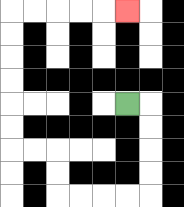{'start': '[5, 4]', 'end': '[5, 0]', 'path_directions': 'R,D,D,D,D,L,L,L,L,U,U,L,L,U,U,U,U,U,U,R,R,R,R,R', 'path_coordinates': '[[5, 4], [6, 4], [6, 5], [6, 6], [6, 7], [6, 8], [5, 8], [4, 8], [3, 8], [2, 8], [2, 7], [2, 6], [1, 6], [0, 6], [0, 5], [0, 4], [0, 3], [0, 2], [0, 1], [0, 0], [1, 0], [2, 0], [3, 0], [4, 0], [5, 0]]'}